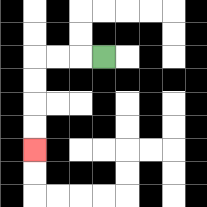{'start': '[4, 2]', 'end': '[1, 6]', 'path_directions': 'L,L,L,D,D,D,D', 'path_coordinates': '[[4, 2], [3, 2], [2, 2], [1, 2], [1, 3], [1, 4], [1, 5], [1, 6]]'}